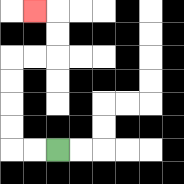{'start': '[2, 6]', 'end': '[1, 0]', 'path_directions': 'L,L,U,U,U,U,R,R,U,U,L', 'path_coordinates': '[[2, 6], [1, 6], [0, 6], [0, 5], [0, 4], [0, 3], [0, 2], [1, 2], [2, 2], [2, 1], [2, 0], [1, 0]]'}